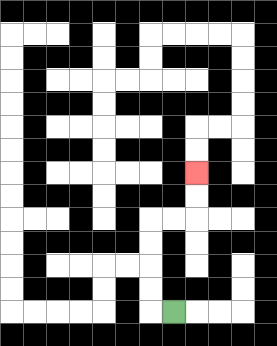{'start': '[7, 13]', 'end': '[8, 7]', 'path_directions': 'L,U,U,U,U,R,R,U,U', 'path_coordinates': '[[7, 13], [6, 13], [6, 12], [6, 11], [6, 10], [6, 9], [7, 9], [8, 9], [8, 8], [8, 7]]'}